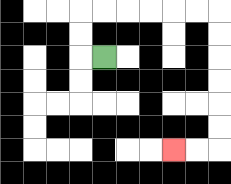{'start': '[4, 2]', 'end': '[7, 6]', 'path_directions': 'L,U,U,R,R,R,R,R,R,D,D,D,D,D,D,L,L', 'path_coordinates': '[[4, 2], [3, 2], [3, 1], [3, 0], [4, 0], [5, 0], [6, 0], [7, 0], [8, 0], [9, 0], [9, 1], [9, 2], [9, 3], [9, 4], [9, 5], [9, 6], [8, 6], [7, 6]]'}